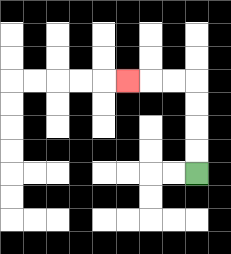{'start': '[8, 7]', 'end': '[5, 3]', 'path_directions': 'U,U,U,U,L,L,L', 'path_coordinates': '[[8, 7], [8, 6], [8, 5], [8, 4], [8, 3], [7, 3], [6, 3], [5, 3]]'}